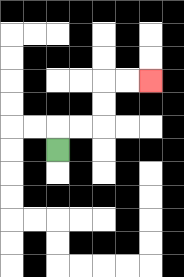{'start': '[2, 6]', 'end': '[6, 3]', 'path_directions': 'U,R,R,U,U,R,R', 'path_coordinates': '[[2, 6], [2, 5], [3, 5], [4, 5], [4, 4], [4, 3], [5, 3], [6, 3]]'}